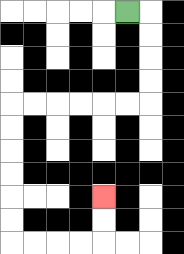{'start': '[5, 0]', 'end': '[4, 8]', 'path_directions': 'R,D,D,D,D,L,L,L,L,L,L,D,D,D,D,D,D,R,R,R,R,U,U', 'path_coordinates': '[[5, 0], [6, 0], [6, 1], [6, 2], [6, 3], [6, 4], [5, 4], [4, 4], [3, 4], [2, 4], [1, 4], [0, 4], [0, 5], [0, 6], [0, 7], [0, 8], [0, 9], [0, 10], [1, 10], [2, 10], [3, 10], [4, 10], [4, 9], [4, 8]]'}